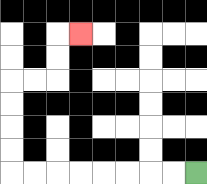{'start': '[8, 7]', 'end': '[3, 1]', 'path_directions': 'L,L,L,L,L,L,L,L,U,U,U,U,R,R,U,U,R', 'path_coordinates': '[[8, 7], [7, 7], [6, 7], [5, 7], [4, 7], [3, 7], [2, 7], [1, 7], [0, 7], [0, 6], [0, 5], [0, 4], [0, 3], [1, 3], [2, 3], [2, 2], [2, 1], [3, 1]]'}